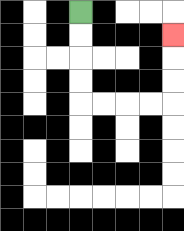{'start': '[3, 0]', 'end': '[7, 1]', 'path_directions': 'D,D,D,D,R,R,R,R,U,U,U', 'path_coordinates': '[[3, 0], [3, 1], [3, 2], [3, 3], [3, 4], [4, 4], [5, 4], [6, 4], [7, 4], [7, 3], [7, 2], [7, 1]]'}